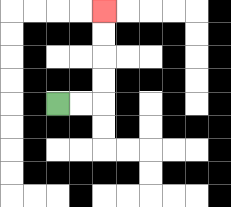{'start': '[2, 4]', 'end': '[4, 0]', 'path_directions': 'R,R,U,U,U,U', 'path_coordinates': '[[2, 4], [3, 4], [4, 4], [4, 3], [4, 2], [4, 1], [4, 0]]'}